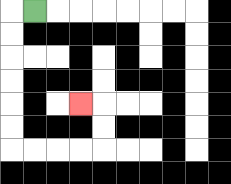{'start': '[1, 0]', 'end': '[3, 4]', 'path_directions': 'L,D,D,D,D,D,D,R,R,R,R,U,U,L', 'path_coordinates': '[[1, 0], [0, 0], [0, 1], [0, 2], [0, 3], [0, 4], [0, 5], [0, 6], [1, 6], [2, 6], [3, 6], [4, 6], [4, 5], [4, 4], [3, 4]]'}